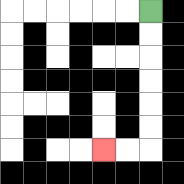{'start': '[6, 0]', 'end': '[4, 6]', 'path_directions': 'D,D,D,D,D,D,L,L', 'path_coordinates': '[[6, 0], [6, 1], [6, 2], [6, 3], [6, 4], [6, 5], [6, 6], [5, 6], [4, 6]]'}